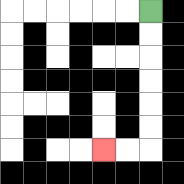{'start': '[6, 0]', 'end': '[4, 6]', 'path_directions': 'D,D,D,D,D,D,L,L', 'path_coordinates': '[[6, 0], [6, 1], [6, 2], [6, 3], [6, 4], [6, 5], [6, 6], [5, 6], [4, 6]]'}